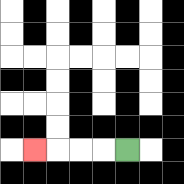{'start': '[5, 6]', 'end': '[1, 6]', 'path_directions': 'L,L,L,L', 'path_coordinates': '[[5, 6], [4, 6], [3, 6], [2, 6], [1, 6]]'}